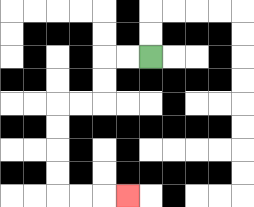{'start': '[6, 2]', 'end': '[5, 8]', 'path_directions': 'L,L,D,D,L,L,D,D,D,D,R,R,R', 'path_coordinates': '[[6, 2], [5, 2], [4, 2], [4, 3], [4, 4], [3, 4], [2, 4], [2, 5], [2, 6], [2, 7], [2, 8], [3, 8], [4, 8], [5, 8]]'}